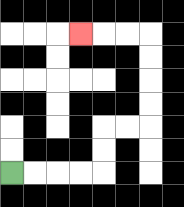{'start': '[0, 7]', 'end': '[3, 1]', 'path_directions': 'R,R,R,R,U,U,R,R,U,U,U,U,L,L,L', 'path_coordinates': '[[0, 7], [1, 7], [2, 7], [3, 7], [4, 7], [4, 6], [4, 5], [5, 5], [6, 5], [6, 4], [6, 3], [6, 2], [6, 1], [5, 1], [4, 1], [3, 1]]'}